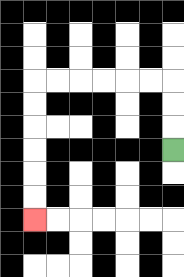{'start': '[7, 6]', 'end': '[1, 9]', 'path_directions': 'U,U,U,L,L,L,L,L,L,D,D,D,D,D,D', 'path_coordinates': '[[7, 6], [7, 5], [7, 4], [7, 3], [6, 3], [5, 3], [4, 3], [3, 3], [2, 3], [1, 3], [1, 4], [1, 5], [1, 6], [1, 7], [1, 8], [1, 9]]'}